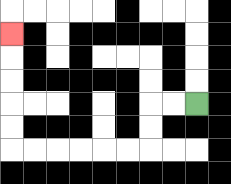{'start': '[8, 4]', 'end': '[0, 1]', 'path_directions': 'L,L,D,D,L,L,L,L,L,L,U,U,U,U,U', 'path_coordinates': '[[8, 4], [7, 4], [6, 4], [6, 5], [6, 6], [5, 6], [4, 6], [3, 6], [2, 6], [1, 6], [0, 6], [0, 5], [0, 4], [0, 3], [0, 2], [0, 1]]'}